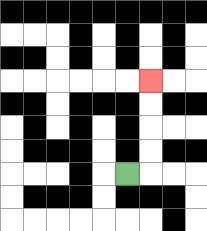{'start': '[5, 7]', 'end': '[6, 3]', 'path_directions': 'R,U,U,U,U', 'path_coordinates': '[[5, 7], [6, 7], [6, 6], [6, 5], [6, 4], [6, 3]]'}